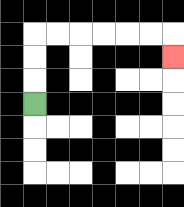{'start': '[1, 4]', 'end': '[7, 2]', 'path_directions': 'U,U,U,R,R,R,R,R,R,D', 'path_coordinates': '[[1, 4], [1, 3], [1, 2], [1, 1], [2, 1], [3, 1], [4, 1], [5, 1], [6, 1], [7, 1], [7, 2]]'}